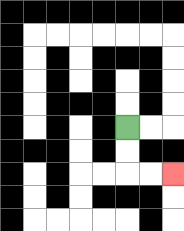{'start': '[5, 5]', 'end': '[7, 7]', 'path_directions': 'D,D,R,R', 'path_coordinates': '[[5, 5], [5, 6], [5, 7], [6, 7], [7, 7]]'}